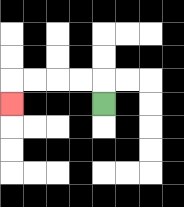{'start': '[4, 4]', 'end': '[0, 4]', 'path_directions': 'U,L,L,L,L,D', 'path_coordinates': '[[4, 4], [4, 3], [3, 3], [2, 3], [1, 3], [0, 3], [0, 4]]'}